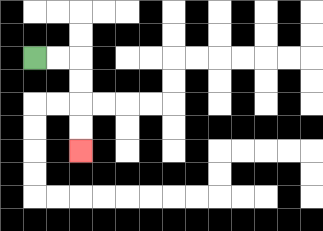{'start': '[1, 2]', 'end': '[3, 6]', 'path_directions': 'R,R,D,D,D,D', 'path_coordinates': '[[1, 2], [2, 2], [3, 2], [3, 3], [3, 4], [3, 5], [3, 6]]'}